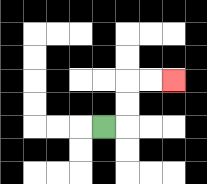{'start': '[4, 5]', 'end': '[7, 3]', 'path_directions': 'R,U,U,R,R', 'path_coordinates': '[[4, 5], [5, 5], [5, 4], [5, 3], [6, 3], [7, 3]]'}